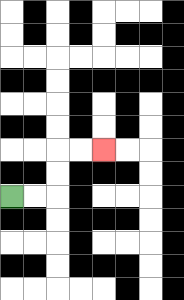{'start': '[0, 8]', 'end': '[4, 6]', 'path_directions': 'R,R,U,U,R,R', 'path_coordinates': '[[0, 8], [1, 8], [2, 8], [2, 7], [2, 6], [3, 6], [4, 6]]'}